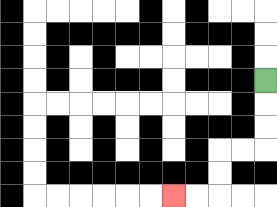{'start': '[11, 3]', 'end': '[7, 8]', 'path_directions': 'D,D,D,L,L,D,D,L,L', 'path_coordinates': '[[11, 3], [11, 4], [11, 5], [11, 6], [10, 6], [9, 6], [9, 7], [9, 8], [8, 8], [7, 8]]'}